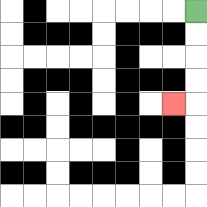{'start': '[8, 0]', 'end': '[7, 4]', 'path_directions': 'D,D,D,D,L', 'path_coordinates': '[[8, 0], [8, 1], [8, 2], [8, 3], [8, 4], [7, 4]]'}